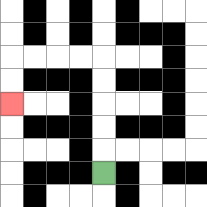{'start': '[4, 7]', 'end': '[0, 4]', 'path_directions': 'U,U,U,U,U,L,L,L,L,D,D', 'path_coordinates': '[[4, 7], [4, 6], [4, 5], [4, 4], [4, 3], [4, 2], [3, 2], [2, 2], [1, 2], [0, 2], [0, 3], [0, 4]]'}